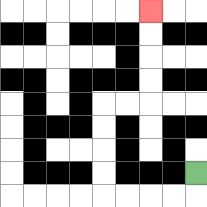{'start': '[8, 7]', 'end': '[6, 0]', 'path_directions': 'D,L,L,L,L,U,U,U,U,R,R,U,U,U,U', 'path_coordinates': '[[8, 7], [8, 8], [7, 8], [6, 8], [5, 8], [4, 8], [4, 7], [4, 6], [4, 5], [4, 4], [5, 4], [6, 4], [6, 3], [6, 2], [6, 1], [6, 0]]'}